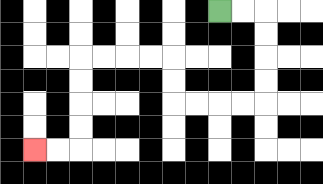{'start': '[9, 0]', 'end': '[1, 6]', 'path_directions': 'R,R,D,D,D,D,L,L,L,L,U,U,L,L,L,L,D,D,D,D,L,L', 'path_coordinates': '[[9, 0], [10, 0], [11, 0], [11, 1], [11, 2], [11, 3], [11, 4], [10, 4], [9, 4], [8, 4], [7, 4], [7, 3], [7, 2], [6, 2], [5, 2], [4, 2], [3, 2], [3, 3], [3, 4], [3, 5], [3, 6], [2, 6], [1, 6]]'}